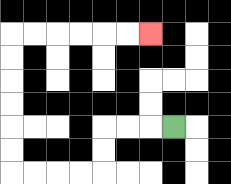{'start': '[7, 5]', 'end': '[6, 1]', 'path_directions': 'L,L,L,D,D,L,L,L,L,U,U,U,U,U,U,R,R,R,R,R,R', 'path_coordinates': '[[7, 5], [6, 5], [5, 5], [4, 5], [4, 6], [4, 7], [3, 7], [2, 7], [1, 7], [0, 7], [0, 6], [0, 5], [0, 4], [0, 3], [0, 2], [0, 1], [1, 1], [2, 1], [3, 1], [4, 1], [5, 1], [6, 1]]'}